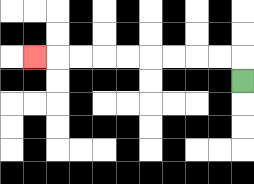{'start': '[10, 3]', 'end': '[1, 2]', 'path_directions': 'U,L,L,L,L,L,L,L,L,L', 'path_coordinates': '[[10, 3], [10, 2], [9, 2], [8, 2], [7, 2], [6, 2], [5, 2], [4, 2], [3, 2], [2, 2], [1, 2]]'}